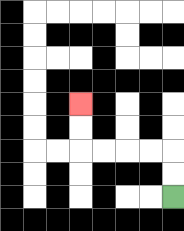{'start': '[7, 8]', 'end': '[3, 4]', 'path_directions': 'U,U,L,L,L,L,U,U', 'path_coordinates': '[[7, 8], [7, 7], [7, 6], [6, 6], [5, 6], [4, 6], [3, 6], [3, 5], [3, 4]]'}